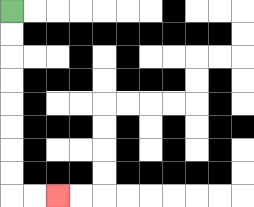{'start': '[0, 0]', 'end': '[2, 8]', 'path_directions': 'D,D,D,D,D,D,D,D,R,R', 'path_coordinates': '[[0, 0], [0, 1], [0, 2], [0, 3], [0, 4], [0, 5], [0, 6], [0, 7], [0, 8], [1, 8], [2, 8]]'}